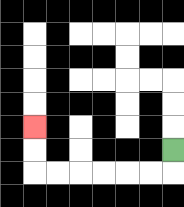{'start': '[7, 6]', 'end': '[1, 5]', 'path_directions': 'D,L,L,L,L,L,L,U,U', 'path_coordinates': '[[7, 6], [7, 7], [6, 7], [5, 7], [4, 7], [3, 7], [2, 7], [1, 7], [1, 6], [1, 5]]'}